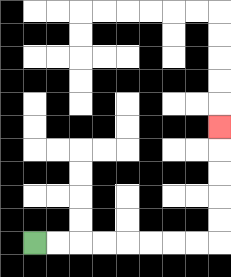{'start': '[1, 10]', 'end': '[9, 5]', 'path_directions': 'R,R,R,R,R,R,R,R,U,U,U,U,U', 'path_coordinates': '[[1, 10], [2, 10], [3, 10], [4, 10], [5, 10], [6, 10], [7, 10], [8, 10], [9, 10], [9, 9], [9, 8], [9, 7], [9, 6], [9, 5]]'}